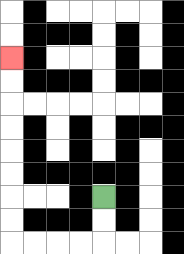{'start': '[4, 8]', 'end': '[0, 2]', 'path_directions': 'D,D,L,L,L,L,U,U,U,U,U,U,U,U', 'path_coordinates': '[[4, 8], [4, 9], [4, 10], [3, 10], [2, 10], [1, 10], [0, 10], [0, 9], [0, 8], [0, 7], [0, 6], [0, 5], [0, 4], [0, 3], [0, 2]]'}